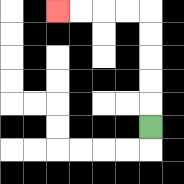{'start': '[6, 5]', 'end': '[2, 0]', 'path_directions': 'U,U,U,U,U,L,L,L,L', 'path_coordinates': '[[6, 5], [6, 4], [6, 3], [6, 2], [6, 1], [6, 0], [5, 0], [4, 0], [3, 0], [2, 0]]'}